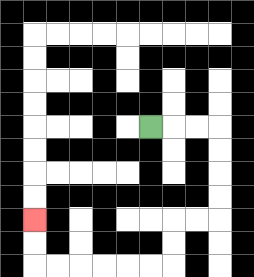{'start': '[6, 5]', 'end': '[1, 9]', 'path_directions': 'R,R,R,D,D,D,D,L,L,D,D,L,L,L,L,L,L,U,U', 'path_coordinates': '[[6, 5], [7, 5], [8, 5], [9, 5], [9, 6], [9, 7], [9, 8], [9, 9], [8, 9], [7, 9], [7, 10], [7, 11], [6, 11], [5, 11], [4, 11], [3, 11], [2, 11], [1, 11], [1, 10], [1, 9]]'}